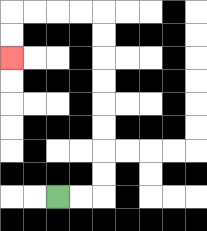{'start': '[2, 8]', 'end': '[0, 2]', 'path_directions': 'R,R,U,U,U,U,U,U,U,U,L,L,L,L,D,D', 'path_coordinates': '[[2, 8], [3, 8], [4, 8], [4, 7], [4, 6], [4, 5], [4, 4], [4, 3], [4, 2], [4, 1], [4, 0], [3, 0], [2, 0], [1, 0], [0, 0], [0, 1], [0, 2]]'}